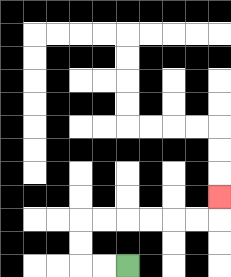{'start': '[5, 11]', 'end': '[9, 8]', 'path_directions': 'L,L,U,U,R,R,R,R,R,R,U', 'path_coordinates': '[[5, 11], [4, 11], [3, 11], [3, 10], [3, 9], [4, 9], [5, 9], [6, 9], [7, 9], [8, 9], [9, 9], [9, 8]]'}